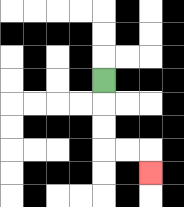{'start': '[4, 3]', 'end': '[6, 7]', 'path_directions': 'D,D,D,R,R,D', 'path_coordinates': '[[4, 3], [4, 4], [4, 5], [4, 6], [5, 6], [6, 6], [6, 7]]'}